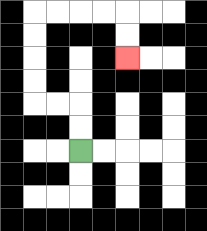{'start': '[3, 6]', 'end': '[5, 2]', 'path_directions': 'U,U,L,L,U,U,U,U,R,R,R,R,D,D', 'path_coordinates': '[[3, 6], [3, 5], [3, 4], [2, 4], [1, 4], [1, 3], [1, 2], [1, 1], [1, 0], [2, 0], [3, 0], [4, 0], [5, 0], [5, 1], [5, 2]]'}